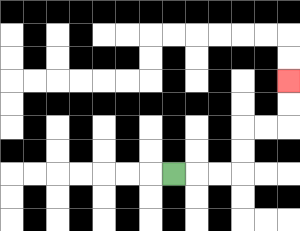{'start': '[7, 7]', 'end': '[12, 3]', 'path_directions': 'R,R,R,U,U,R,R,U,U', 'path_coordinates': '[[7, 7], [8, 7], [9, 7], [10, 7], [10, 6], [10, 5], [11, 5], [12, 5], [12, 4], [12, 3]]'}